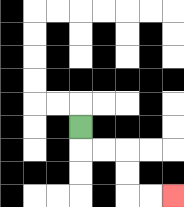{'start': '[3, 5]', 'end': '[7, 8]', 'path_directions': 'D,R,R,D,D,R,R', 'path_coordinates': '[[3, 5], [3, 6], [4, 6], [5, 6], [5, 7], [5, 8], [6, 8], [7, 8]]'}